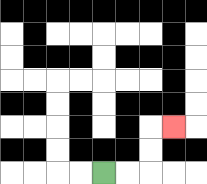{'start': '[4, 7]', 'end': '[7, 5]', 'path_directions': 'R,R,U,U,R', 'path_coordinates': '[[4, 7], [5, 7], [6, 7], [6, 6], [6, 5], [7, 5]]'}